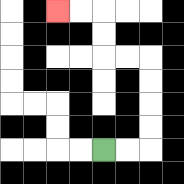{'start': '[4, 6]', 'end': '[2, 0]', 'path_directions': 'R,R,U,U,U,U,L,L,U,U,L,L', 'path_coordinates': '[[4, 6], [5, 6], [6, 6], [6, 5], [6, 4], [6, 3], [6, 2], [5, 2], [4, 2], [4, 1], [4, 0], [3, 0], [2, 0]]'}